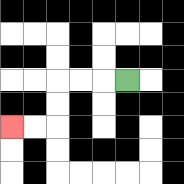{'start': '[5, 3]', 'end': '[0, 5]', 'path_directions': 'L,L,L,D,D,L,L', 'path_coordinates': '[[5, 3], [4, 3], [3, 3], [2, 3], [2, 4], [2, 5], [1, 5], [0, 5]]'}